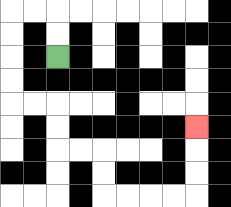{'start': '[2, 2]', 'end': '[8, 5]', 'path_directions': 'U,U,L,L,D,D,D,D,R,R,D,D,R,R,D,D,R,R,R,R,U,U,U', 'path_coordinates': '[[2, 2], [2, 1], [2, 0], [1, 0], [0, 0], [0, 1], [0, 2], [0, 3], [0, 4], [1, 4], [2, 4], [2, 5], [2, 6], [3, 6], [4, 6], [4, 7], [4, 8], [5, 8], [6, 8], [7, 8], [8, 8], [8, 7], [8, 6], [8, 5]]'}